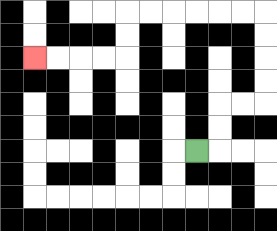{'start': '[8, 6]', 'end': '[1, 2]', 'path_directions': 'R,U,U,R,R,U,U,U,U,L,L,L,L,L,L,D,D,L,L,L,L', 'path_coordinates': '[[8, 6], [9, 6], [9, 5], [9, 4], [10, 4], [11, 4], [11, 3], [11, 2], [11, 1], [11, 0], [10, 0], [9, 0], [8, 0], [7, 0], [6, 0], [5, 0], [5, 1], [5, 2], [4, 2], [3, 2], [2, 2], [1, 2]]'}